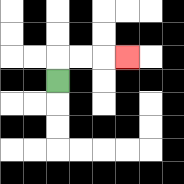{'start': '[2, 3]', 'end': '[5, 2]', 'path_directions': 'U,R,R,R', 'path_coordinates': '[[2, 3], [2, 2], [3, 2], [4, 2], [5, 2]]'}